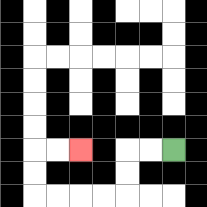{'start': '[7, 6]', 'end': '[3, 6]', 'path_directions': 'L,L,D,D,L,L,L,L,U,U,R,R', 'path_coordinates': '[[7, 6], [6, 6], [5, 6], [5, 7], [5, 8], [4, 8], [3, 8], [2, 8], [1, 8], [1, 7], [1, 6], [2, 6], [3, 6]]'}